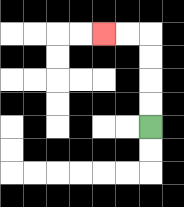{'start': '[6, 5]', 'end': '[4, 1]', 'path_directions': 'U,U,U,U,L,L', 'path_coordinates': '[[6, 5], [6, 4], [6, 3], [6, 2], [6, 1], [5, 1], [4, 1]]'}